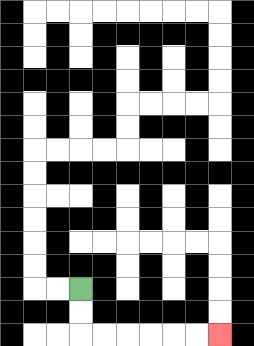{'start': '[3, 12]', 'end': '[9, 14]', 'path_directions': 'D,D,R,R,R,R,R,R', 'path_coordinates': '[[3, 12], [3, 13], [3, 14], [4, 14], [5, 14], [6, 14], [7, 14], [8, 14], [9, 14]]'}